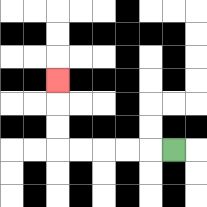{'start': '[7, 6]', 'end': '[2, 3]', 'path_directions': 'L,L,L,L,L,U,U,U', 'path_coordinates': '[[7, 6], [6, 6], [5, 6], [4, 6], [3, 6], [2, 6], [2, 5], [2, 4], [2, 3]]'}